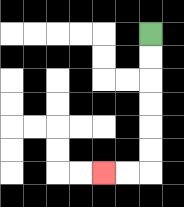{'start': '[6, 1]', 'end': '[4, 7]', 'path_directions': 'D,D,D,D,D,D,L,L', 'path_coordinates': '[[6, 1], [6, 2], [6, 3], [6, 4], [6, 5], [6, 6], [6, 7], [5, 7], [4, 7]]'}